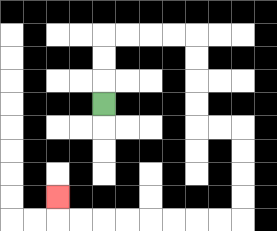{'start': '[4, 4]', 'end': '[2, 8]', 'path_directions': 'U,U,U,R,R,R,R,D,D,D,D,R,R,D,D,D,D,L,L,L,L,L,L,L,L,U', 'path_coordinates': '[[4, 4], [4, 3], [4, 2], [4, 1], [5, 1], [6, 1], [7, 1], [8, 1], [8, 2], [8, 3], [8, 4], [8, 5], [9, 5], [10, 5], [10, 6], [10, 7], [10, 8], [10, 9], [9, 9], [8, 9], [7, 9], [6, 9], [5, 9], [4, 9], [3, 9], [2, 9], [2, 8]]'}